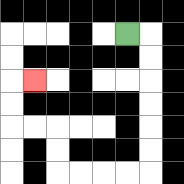{'start': '[5, 1]', 'end': '[1, 3]', 'path_directions': 'R,D,D,D,D,D,D,L,L,L,L,U,U,L,L,U,U,R', 'path_coordinates': '[[5, 1], [6, 1], [6, 2], [6, 3], [6, 4], [6, 5], [6, 6], [6, 7], [5, 7], [4, 7], [3, 7], [2, 7], [2, 6], [2, 5], [1, 5], [0, 5], [0, 4], [0, 3], [1, 3]]'}